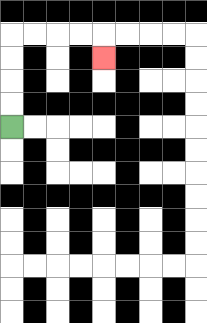{'start': '[0, 5]', 'end': '[4, 2]', 'path_directions': 'U,U,U,U,R,R,R,R,D', 'path_coordinates': '[[0, 5], [0, 4], [0, 3], [0, 2], [0, 1], [1, 1], [2, 1], [3, 1], [4, 1], [4, 2]]'}